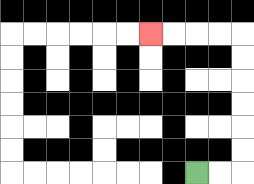{'start': '[8, 7]', 'end': '[6, 1]', 'path_directions': 'R,R,U,U,U,U,U,U,L,L,L,L', 'path_coordinates': '[[8, 7], [9, 7], [10, 7], [10, 6], [10, 5], [10, 4], [10, 3], [10, 2], [10, 1], [9, 1], [8, 1], [7, 1], [6, 1]]'}